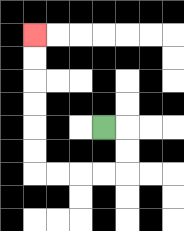{'start': '[4, 5]', 'end': '[1, 1]', 'path_directions': 'R,D,D,L,L,L,L,U,U,U,U,U,U', 'path_coordinates': '[[4, 5], [5, 5], [5, 6], [5, 7], [4, 7], [3, 7], [2, 7], [1, 7], [1, 6], [1, 5], [1, 4], [1, 3], [1, 2], [1, 1]]'}